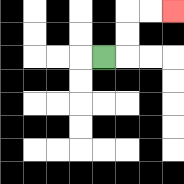{'start': '[4, 2]', 'end': '[7, 0]', 'path_directions': 'R,U,U,R,R', 'path_coordinates': '[[4, 2], [5, 2], [5, 1], [5, 0], [6, 0], [7, 0]]'}